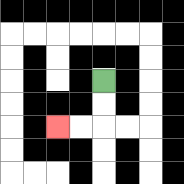{'start': '[4, 3]', 'end': '[2, 5]', 'path_directions': 'D,D,L,L', 'path_coordinates': '[[4, 3], [4, 4], [4, 5], [3, 5], [2, 5]]'}